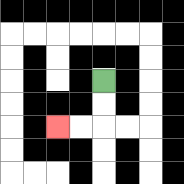{'start': '[4, 3]', 'end': '[2, 5]', 'path_directions': 'D,D,L,L', 'path_coordinates': '[[4, 3], [4, 4], [4, 5], [3, 5], [2, 5]]'}